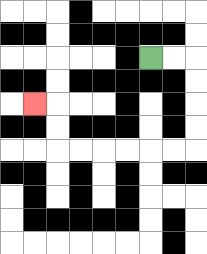{'start': '[6, 2]', 'end': '[1, 4]', 'path_directions': 'R,R,D,D,D,D,L,L,L,L,L,L,U,U,L', 'path_coordinates': '[[6, 2], [7, 2], [8, 2], [8, 3], [8, 4], [8, 5], [8, 6], [7, 6], [6, 6], [5, 6], [4, 6], [3, 6], [2, 6], [2, 5], [2, 4], [1, 4]]'}